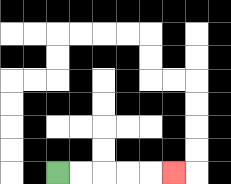{'start': '[2, 7]', 'end': '[7, 7]', 'path_directions': 'R,R,R,R,R', 'path_coordinates': '[[2, 7], [3, 7], [4, 7], [5, 7], [6, 7], [7, 7]]'}